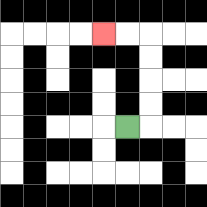{'start': '[5, 5]', 'end': '[4, 1]', 'path_directions': 'R,U,U,U,U,L,L', 'path_coordinates': '[[5, 5], [6, 5], [6, 4], [6, 3], [6, 2], [6, 1], [5, 1], [4, 1]]'}